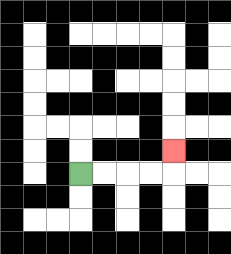{'start': '[3, 7]', 'end': '[7, 6]', 'path_directions': 'R,R,R,R,U', 'path_coordinates': '[[3, 7], [4, 7], [5, 7], [6, 7], [7, 7], [7, 6]]'}